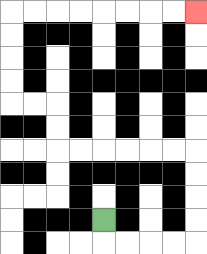{'start': '[4, 9]', 'end': '[8, 0]', 'path_directions': 'D,R,R,R,R,U,U,U,U,L,L,L,L,L,L,U,U,L,L,U,U,U,U,R,R,R,R,R,R,R,R', 'path_coordinates': '[[4, 9], [4, 10], [5, 10], [6, 10], [7, 10], [8, 10], [8, 9], [8, 8], [8, 7], [8, 6], [7, 6], [6, 6], [5, 6], [4, 6], [3, 6], [2, 6], [2, 5], [2, 4], [1, 4], [0, 4], [0, 3], [0, 2], [0, 1], [0, 0], [1, 0], [2, 0], [3, 0], [4, 0], [5, 0], [6, 0], [7, 0], [8, 0]]'}